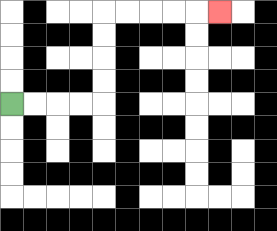{'start': '[0, 4]', 'end': '[9, 0]', 'path_directions': 'R,R,R,R,U,U,U,U,R,R,R,R,R', 'path_coordinates': '[[0, 4], [1, 4], [2, 4], [3, 4], [4, 4], [4, 3], [4, 2], [4, 1], [4, 0], [5, 0], [6, 0], [7, 0], [8, 0], [9, 0]]'}